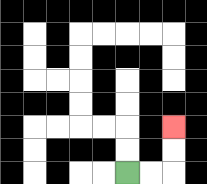{'start': '[5, 7]', 'end': '[7, 5]', 'path_directions': 'R,R,U,U', 'path_coordinates': '[[5, 7], [6, 7], [7, 7], [7, 6], [7, 5]]'}